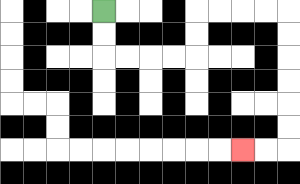{'start': '[4, 0]', 'end': '[10, 6]', 'path_directions': 'D,D,R,R,R,R,U,U,R,R,R,R,D,D,D,D,D,D,L,L', 'path_coordinates': '[[4, 0], [4, 1], [4, 2], [5, 2], [6, 2], [7, 2], [8, 2], [8, 1], [8, 0], [9, 0], [10, 0], [11, 0], [12, 0], [12, 1], [12, 2], [12, 3], [12, 4], [12, 5], [12, 6], [11, 6], [10, 6]]'}